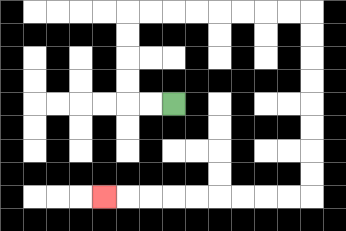{'start': '[7, 4]', 'end': '[4, 8]', 'path_directions': 'L,L,U,U,U,U,R,R,R,R,R,R,R,R,D,D,D,D,D,D,D,D,L,L,L,L,L,L,L,L,L', 'path_coordinates': '[[7, 4], [6, 4], [5, 4], [5, 3], [5, 2], [5, 1], [5, 0], [6, 0], [7, 0], [8, 0], [9, 0], [10, 0], [11, 0], [12, 0], [13, 0], [13, 1], [13, 2], [13, 3], [13, 4], [13, 5], [13, 6], [13, 7], [13, 8], [12, 8], [11, 8], [10, 8], [9, 8], [8, 8], [7, 8], [6, 8], [5, 8], [4, 8]]'}